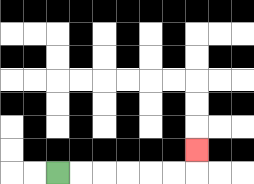{'start': '[2, 7]', 'end': '[8, 6]', 'path_directions': 'R,R,R,R,R,R,U', 'path_coordinates': '[[2, 7], [3, 7], [4, 7], [5, 7], [6, 7], [7, 7], [8, 7], [8, 6]]'}